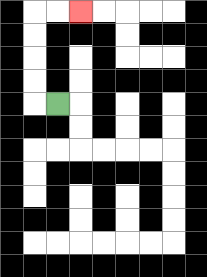{'start': '[2, 4]', 'end': '[3, 0]', 'path_directions': 'L,U,U,U,U,R,R', 'path_coordinates': '[[2, 4], [1, 4], [1, 3], [1, 2], [1, 1], [1, 0], [2, 0], [3, 0]]'}